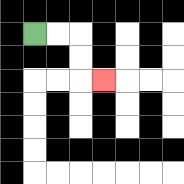{'start': '[1, 1]', 'end': '[4, 3]', 'path_directions': 'R,R,D,D,R', 'path_coordinates': '[[1, 1], [2, 1], [3, 1], [3, 2], [3, 3], [4, 3]]'}